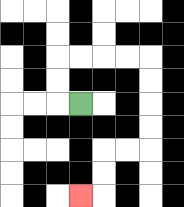{'start': '[3, 4]', 'end': '[3, 8]', 'path_directions': 'L,U,U,R,R,R,R,D,D,D,D,L,L,D,D,L', 'path_coordinates': '[[3, 4], [2, 4], [2, 3], [2, 2], [3, 2], [4, 2], [5, 2], [6, 2], [6, 3], [6, 4], [6, 5], [6, 6], [5, 6], [4, 6], [4, 7], [4, 8], [3, 8]]'}